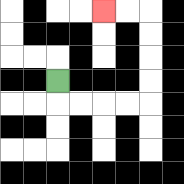{'start': '[2, 3]', 'end': '[4, 0]', 'path_directions': 'D,R,R,R,R,U,U,U,U,L,L', 'path_coordinates': '[[2, 3], [2, 4], [3, 4], [4, 4], [5, 4], [6, 4], [6, 3], [6, 2], [6, 1], [6, 0], [5, 0], [4, 0]]'}